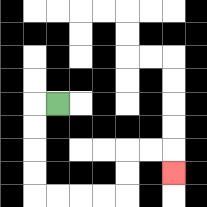{'start': '[2, 4]', 'end': '[7, 7]', 'path_directions': 'L,D,D,D,D,R,R,R,R,U,U,R,R,D', 'path_coordinates': '[[2, 4], [1, 4], [1, 5], [1, 6], [1, 7], [1, 8], [2, 8], [3, 8], [4, 8], [5, 8], [5, 7], [5, 6], [6, 6], [7, 6], [7, 7]]'}